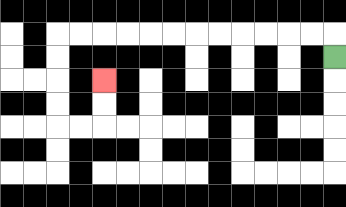{'start': '[14, 2]', 'end': '[4, 3]', 'path_directions': 'U,L,L,L,L,L,L,L,L,L,L,L,L,D,D,D,D,R,R,U,U', 'path_coordinates': '[[14, 2], [14, 1], [13, 1], [12, 1], [11, 1], [10, 1], [9, 1], [8, 1], [7, 1], [6, 1], [5, 1], [4, 1], [3, 1], [2, 1], [2, 2], [2, 3], [2, 4], [2, 5], [3, 5], [4, 5], [4, 4], [4, 3]]'}